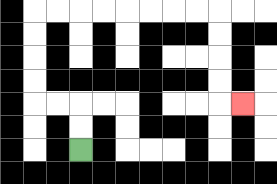{'start': '[3, 6]', 'end': '[10, 4]', 'path_directions': 'U,U,L,L,U,U,U,U,R,R,R,R,R,R,R,R,D,D,D,D,R', 'path_coordinates': '[[3, 6], [3, 5], [3, 4], [2, 4], [1, 4], [1, 3], [1, 2], [1, 1], [1, 0], [2, 0], [3, 0], [4, 0], [5, 0], [6, 0], [7, 0], [8, 0], [9, 0], [9, 1], [9, 2], [9, 3], [9, 4], [10, 4]]'}